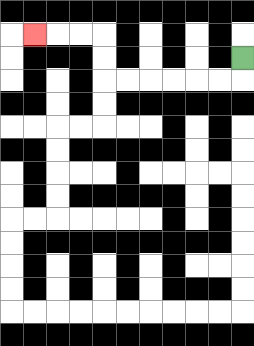{'start': '[10, 2]', 'end': '[1, 1]', 'path_directions': 'D,L,L,L,L,L,L,U,U,L,L,L', 'path_coordinates': '[[10, 2], [10, 3], [9, 3], [8, 3], [7, 3], [6, 3], [5, 3], [4, 3], [4, 2], [4, 1], [3, 1], [2, 1], [1, 1]]'}